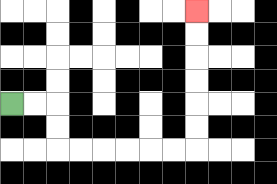{'start': '[0, 4]', 'end': '[8, 0]', 'path_directions': 'R,R,D,D,R,R,R,R,R,R,U,U,U,U,U,U', 'path_coordinates': '[[0, 4], [1, 4], [2, 4], [2, 5], [2, 6], [3, 6], [4, 6], [5, 6], [6, 6], [7, 6], [8, 6], [8, 5], [8, 4], [8, 3], [8, 2], [8, 1], [8, 0]]'}